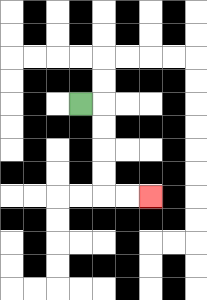{'start': '[3, 4]', 'end': '[6, 8]', 'path_directions': 'R,D,D,D,D,R,R', 'path_coordinates': '[[3, 4], [4, 4], [4, 5], [4, 6], [4, 7], [4, 8], [5, 8], [6, 8]]'}